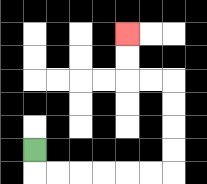{'start': '[1, 6]', 'end': '[5, 1]', 'path_directions': 'D,R,R,R,R,R,R,U,U,U,U,L,L,U,U', 'path_coordinates': '[[1, 6], [1, 7], [2, 7], [3, 7], [4, 7], [5, 7], [6, 7], [7, 7], [7, 6], [7, 5], [7, 4], [7, 3], [6, 3], [5, 3], [5, 2], [5, 1]]'}